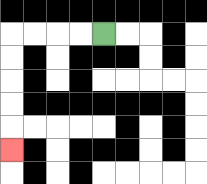{'start': '[4, 1]', 'end': '[0, 6]', 'path_directions': 'L,L,L,L,D,D,D,D,D', 'path_coordinates': '[[4, 1], [3, 1], [2, 1], [1, 1], [0, 1], [0, 2], [0, 3], [0, 4], [0, 5], [0, 6]]'}